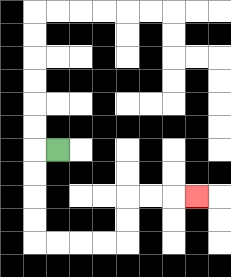{'start': '[2, 6]', 'end': '[8, 8]', 'path_directions': 'L,D,D,D,D,R,R,R,R,U,U,R,R,R', 'path_coordinates': '[[2, 6], [1, 6], [1, 7], [1, 8], [1, 9], [1, 10], [2, 10], [3, 10], [4, 10], [5, 10], [5, 9], [5, 8], [6, 8], [7, 8], [8, 8]]'}